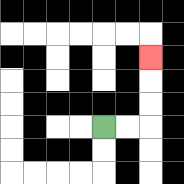{'start': '[4, 5]', 'end': '[6, 2]', 'path_directions': 'R,R,U,U,U', 'path_coordinates': '[[4, 5], [5, 5], [6, 5], [6, 4], [6, 3], [6, 2]]'}